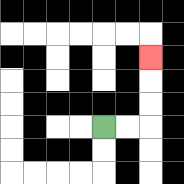{'start': '[4, 5]', 'end': '[6, 2]', 'path_directions': 'R,R,U,U,U', 'path_coordinates': '[[4, 5], [5, 5], [6, 5], [6, 4], [6, 3], [6, 2]]'}